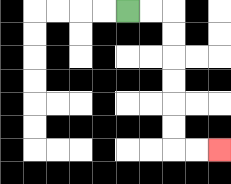{'start': '[5, 0]', 'end': '[9, 6]', 'path_directions': 'R,R,D,D,D,D,D,D,R,R', 'path_coordinates': '[[5, 0], [6, 0], [7, 0], [7, 1], [7, 2], [7, 3], [7, 4], [7, 5], [7, 6], [8, 6], [9, 6]]'}